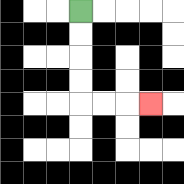{'start': '[3, 0]', 'end': '[6, 4]', 'path_directions': 'D,D,D,D,R,R,R', 'path_coordinates': '[[3, 0], [3, 1], [3, 2], [3, 3], [3, 4], [4, 4], [5, 4], [6, 4]]'}